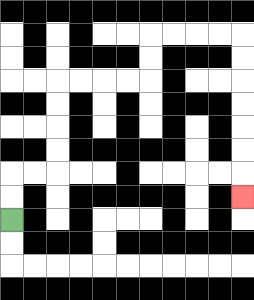{'start': '[0, 9]', 'end': '[10, 8]', 'path_directions': 'U,U,R,R,U,U,U,U,R,R,R,R,U,U,R,R,R,R,D,D,D,D,D,D,D', 'path_coordinates': '[[0, 9], [0, 8], [0, 7], [1, 7], [2, 7], [2, 6], [2, 5], [2, 4], [2, 3], [3, 3], [4, 3], [5, 3], [6, 3], [6, 2], [6, 1], [7, 1], [8, 1], [9, 1], [10, 1], [10, 2], [10, 3], [10, 4], [10, 5], [10, 6], [10, 7], [10, 8]]'}